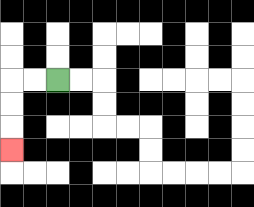{'start': '[2, 3]', 'end': '[0, 6]', 'path_directions': 'L,L,D,D,D', 'path_coordinates': '[[2, 3], [1, 3], [0, 3], [0, 4], [0, 5], [0, 6]]'}